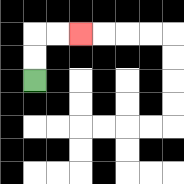{'start': '[1, 3]', 'end': '[3, 1]', 'path_directions': 'U,U,R,R', 'path_coordinates': '[[1, 3], [1, 2], [1, 1], [2, 1], [3, 1]]'}